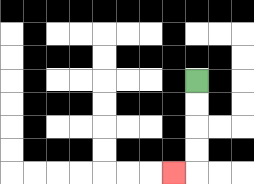{'start': '[8, 3]', 'end': '[7, 7]', 'path_directions': 'D,D,D,D,L', 'path_coordinates': '[[8, 3], [8, 4], [8, 5], [8, 6], [8, 7], [7, 7]]'}